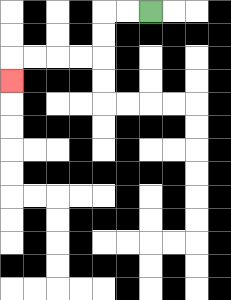{'start': '[6, 0]', 'end': '[0, 3]', 'path_directions': 'L,L,D,D,L,L,L,L,D', 'path_coordinates': '[[6, 0], [5, 0], [4, 0], [4, 1], [4, 2], [3, 2], [2, 2], [1, 2], [0, 2], [0, 3]]'}